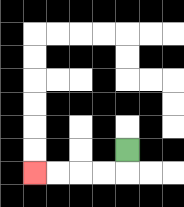{'start': '[5, 6]', 'end': '[1, 7]', 'path_directions': 'D,L,L,L,L', 'path_coordinates': '[[5, 6], [5, 7], [4, 7], [3, 7], [2, 7], [1, 7]]'}